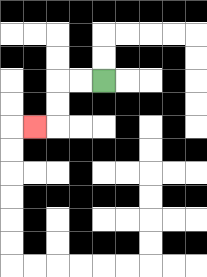{'start': '[4, 3]', 'end': '[1, 5]', 'path_directions': 'L,L,D,D,L', 'path_coordinates': '[[4, 3], [3, 3], [2, 3], [2, 4], [2, 5], [1, 5]]'}